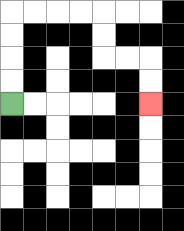{'start': '[0, 4]', 'end': '[6, 4]', 'path_directions': 'U,U,U,U,R,R,R,R,D,D,R,R,D,D', 'path_coordinates': '[[0, 4], [0, 3], [0, 2], [0, 1], [0, 0], [1, 0], [2, 0], [3, 0], [4, 0], [4, 1], [4, 2], [5, 2], [6, 2], [6, 3], [6, 4]]'}